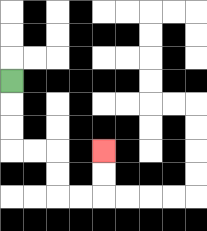{'start': '[0, 3]', 'end': '[4, 6]', 'path_directions': 'D,D,D,R,R,D,D,R,R,U,U', 'path_coordinates': '[[0, 3], [0, 4], [0, 5], [0, 6], [1, 6], [2, 6], [2, 7], [2, 8], [3, 8], [4, 8], [4, 7], [4, 6]]'}